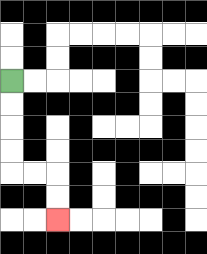{'start': '[0, 3]', 'end': '[2, 9]', 'path_directions': 'D,D,D,D,R,R,D,D', 'path_coordinates': '[[0, 3], [0, 4], [0, 5], [0, 6], [0, 7], [1, 7], [2, 7], [2, 8], [2, 9]]'}